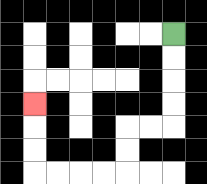{'start': '[7, 1]', 'end': '[1, 4]', 'path_directions': 'D,D,D,D,L,L,D,D,L,L,L,L,U,U,U', 'path_coordinates': '[[7, 1], [7, 2], [7, 3], [7, 4], [7, 5], [6, 5], [5, 5], [5, 6], [5, 7], [4, 7], [3, 7], [2, 7], [1, 7], [1, 6], [1, 5], [1, 4]]'}